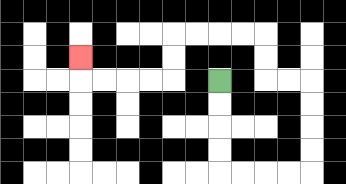{'start': '[9, 3]', 'end': '[3, 2]', 'path_directions': 'D,D,D,D,R,R,R,R,U,U,U,U,L,L,U,U,L,L,L,L,D,D,L,L,L,L,U', 'path_coordinates': '[[9, 3], [9, 4], [9, 5], [9, 6], [9, 7], [10, 7], [11, 7], [12, 7], [13, 7], [13, 6], [13, 5], [13, 4], [13, 3], [12, 3], [11, 3], [11, 2], [11, 1], [10, 1], [9, 1], [8, 1], [7, 1], [7, 2], [7, 3], [6, 3], [5, 3], [4, 3], [3, 3], [3, 2]]'}